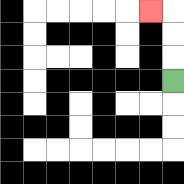{'start': '[7, 3]', 'end': '[6, 0]', 'path_directions': 'U,U,U,L', 'path_coordinates': '[[7, 3], [7, 2], [7, 1], [7, 0], [6, 0]]'}